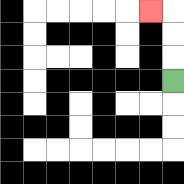{'start': '[7, 3]', 'end': '[6, 0]', 'path_directions': 'U,U,U,L', 'path_coordinates': '[[7, 3], [7, 2], [7, 1], [7, 0], [6, 0]]'}